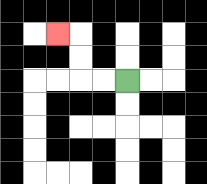{'start': '[5, 3]', 'end': '[2, 1]', 'path_directions': 'L,L,U,U,L', 'path_coordinates': '[[5, 3], [4, 3], [3, 3], [3, 2], [3, 1], [2, 1]]'}